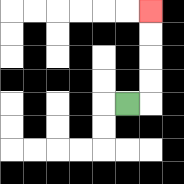{'start': '[5, 4]', 'end': '[6, 0]', 'path_directions': 'R,U,U,U,U', 'path_coordinates': '[[5, 4], [6, 4], [6, 3], [6, 2], [6, 1], [6, 0]]'}